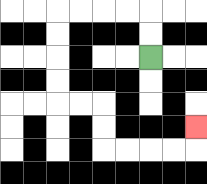{'start': '[6, 2]', 'end': '[8, 5]', 'path_directions': 'U,U,L,L,L,L,D,D,D,D,R,R,D,D,R,R,R,R,U', 'path_coordinates': '[[6, 2], [6, 1], [6, 0], [5, 0], [4, 0], [3, 0], [2, 0], [2, 1], [2, 2], [2, 3], [2, 4], [3, 4], [4, 4], [4, 5], [4, 6], [5, 6], [6, 6], [7, 6], [8, 6], [8, 5]]'}